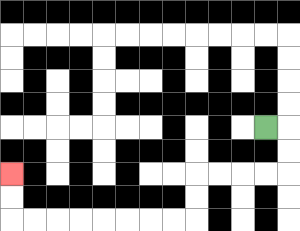{'start': '[11, 5]', 'end': '[0, 7]', 'path_directions': 'R,D,D,L,L,L,L,D,D,L,L,L,L,L,L,L,L,U,U', 'path_coordinates': '[[11, 5], [12, 5], [12, 6], [12, 7], [11, 7], [10, 7], [9, 7], [8, 7], [8, 8], [8, 9], [7, 9], [6, 9], [5, 9], [4, 9], [3, 9], [2, 9], [1, 9], [0, 9], [0, 8], [0, 7]]'}